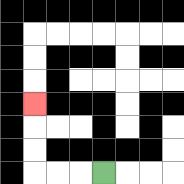{'start': '[4, 7]', 'end': '[1, 4]', 'path_directions': 'L,L,L,U,U,U', 'path_coordinates': '[[4, 7], [3, 7], [2, 7], [1, 7], [1, 6], [1, 5], [1, 4]]'}